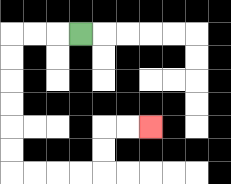{'start': '[3, 1]', 'end': '[6, 5]', 'path_directions': 'L,L,L,D,D,D,D,D,D,R,R,R,R,U,U,R,R', 'path_coordinates': '[[3, 1], [2, 1], [1, 1], [0, 1], [0, 2], [0, 3], [0, 4], [0, 5], [0, 6], [0, 7], [1, 7], [2, 7], [3, 7], [4, 7], [4, 6], [4, 5], [5, 5], [6, 5]]'}